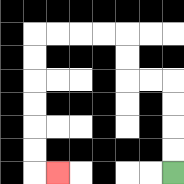{'start': '[7, 7]', 'end': '[2, 7]', 'path_directions': 'U,U,U,U,L,L,U,U,L,L,L,L,D,D,D,D,D,D,R', 'path_coordinates': '[[7, 7], [7, 6], [7, 5], [7, 4], [7, 3], [6, 3], [5, 3], [5, 2], [5, 1], [4, 1], [3, 1], [2, 1], [1, 1], [1, 2], [1, 3], [1, 4], [1, 5], [1, 6], [1, 7], [2, 7]]'}